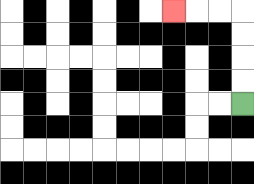{'start': '[10, 4]', 'end': '[7, 0]', 'path_directions': 'U,U,U,U,L,L,L', 'path_coordinates': '[[10, 4], [10, 3], [10, 2], [10, 1], [10, 0], [9, 0], [8, 0], [7, 0]]'}